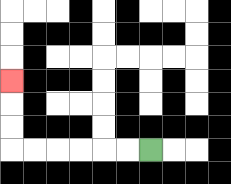{'start': '[6, 6]', 'end': '[0, 3]', 'path_directions': 'L,L,L,L,L,L,U,U,U', 'path_coordinates': '[[6, 6], [5, 6], [4, 6], [3, 6], [2, 6], [1, 6], [0, 6], [0, 5], [0, 4], [0, 3]]'}